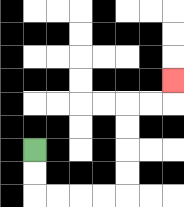{'start': '[1, 6]', 'end': '[7, 3]', 'path_directions': 'D,D,R,R,R,R,U,U,U,U,R,R,U', 'path_coordinates': '[[1, 6], [1, 7], [1, 8], [2, 8], [3, 8], [4, 8], [5, 8], [5, 7], [5, 6], [5, 5], [5, 4], [6, 4], [7, 4], [7, 3]]'}